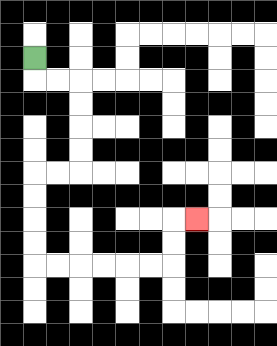{'start': '[1, 2]', 'end': '[8, 9]', 'path_directions': 'D,R,R,D,D,D,D,L,L,D,D,D,D,R,R,R,R,R,R,U,U,R', 'path_coordinates': '[[1, 2], [1, 3], [2, 3], [3, 3], [3, 4], [3, 5], [3, 6], [3, 7], [2, 7], [1, 7], [1, 8], [1, 9], [1, 10], [1, 11], [2, 11], [3, 11], [4, 11], [5, 11], [6, 11], [7, 11], [7, 10], [7, 9], [8, 9]]'}